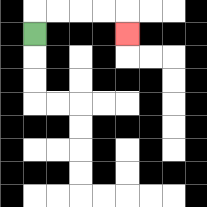{'start': '[1, 1]', 'end': '[5, 1]', 'path_directions': 'U,R,R,R,R,D', 'path_coordinates': '[[1, 1], [1, 0], [2, 0], [3, 0], [4, 0], [5, 0], [5, 1]]'}